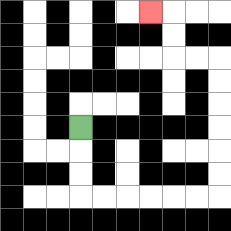{'start': '[3, 5]', 'end': '[6, 0]', 'path_directions': 'D,D,D,R,R,R,R,R,R,U,U,U,U,U,U,L,L,U,U,L', 'path_coordinates': '[[3, 5], [3, 6], [3, 7], [3, 8], [4, 8], [5, 8], [6, 8], [7, 8], [8, 8], [9, 8], [9, 7], [9, 6], [9, 5], [9, 4], [9, 3], [9, 2], [8, 2], [7, 2], [7, 1], [7, 0], [6, 0]]'}